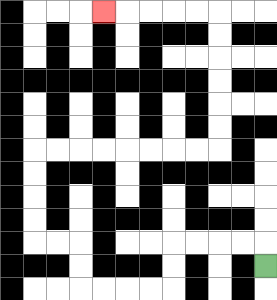{'start': '[11, 11]', 'end': '[4, 0]', 'path_directions': 'U,L,L,L,L,D,D,L,L,L,L,U,U,L,L,U,U,U,U,R,R,R,R,R,R,R,R,U,U,U,U,U,U,L,L,L,L,L', 'path_coordinates': '[[11, 11], [11, 10], [10, 10], [9, 10], [8, 10], [7, 10], [7, 11], [7, 12], [6, 12], [5, 12], [4, 12], [3, 12], [3, 11], [3, 10], [2, 10], [1, 10], [1, 9], [1, 8], [1, 7], [1, 6], [2, 6], [3, 6], [4, 6], [5, 6], [6, 6], [7, 6], [8, 6], [9, 6], [9, 5], [9, 4], [9, 3], [9, 2], [9, 1], [9, 0], [8, 0], [7, 0], [6, 0], [5, 0], [4, 0]]'}